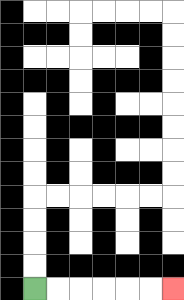{'start': '[1, 12]', 'end': '[7, 12]', 'path_directions': 'R,R,R,R,R,R', 'path_coordinates': '[[1, 12], [2, 12], [3, 12], [4, 12], [5, 12], [6, 12], [7, 12]]'}